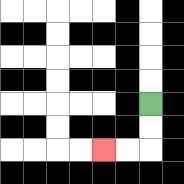{'start': '[6, 4]', 'end': '[4, 6]', 'path_directions': 'D,D,L,L', 'path_coordinates': '[[6, 4], [6, 5], [6, 6], [5, 6], [4, 6]]'}